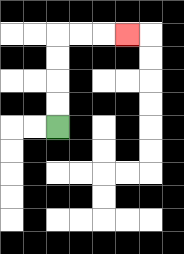{'start': '[2, 5]', 'end': '[5, 1]', 'path_directions': 'U,U,U,U,R,R,R', 'path_coordinates': '[[2, 5], [2, 4], [2, 3], [2, 2], [2, 1], [3, 1], [4, 1], [5, 1]]'}